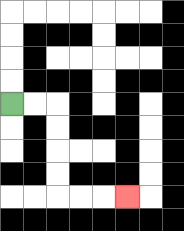{'start': '[0, 4]', 'end': '[5, 8]', 'path_directions': 'R,R,D,D,D,D,R,R,R', 'path_coordinates': '[[0, 4], [1, 4], [2, 4], [2, 5], [2, 6], [2, 7], [2, 8], [3, 8], [4, 8], [5, 8]]'}